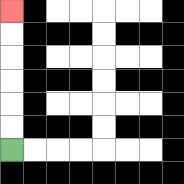{'start': '[0, 6]', 'end': '[0, 0]', 'path_directions': 'U,U,U,U,U,U', 'path_coordinates': '[[0, 6], [0, 5], [0, 4], [0, 3], [0, 2], [0, 1], [0, 0]]'}